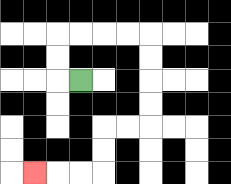{'start': '[3, 3]', 'end': '[1, 7]', 'path_directions': 'L,U,U,R,R,R,R,D,D,D,D,L,L,D,D,L,L,L', 'path_coordinates': '[[3, 3], [2, 3], [2, 2], [2, 1], [3, 1], [4, 1], [5, 1], [6, 1], [6, 2], [6, 3], [6, 4], [6, 5], [5, 5], [4, 5], [4, 6], [4, 7], [3, 7], [2, 7], [1, 7]]'}